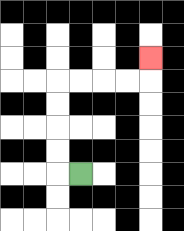{'start': '[3, 7]', 'end': '[6, 2]', 'path_directions': 'L,U,U,U,U,R,R,R,R,U', 'path_coordinates': '[[3, 7], [2, 7], [2, 6], [2, 5], [2, 4], [2, 3], [3, 3], [4, 3], [5, 3], [6, 3], [6, 2]]'}